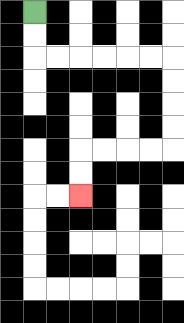{'start': '[1, 0]', 'end': '[3, 8]', 'path_directions': 'D,D,R,R,R,R,R,R,D,D,D,D,L,L,L,L,D,D', 'path_coordinates': '[[1, 0], [1, 1], [1, 2], [2, 2], [3, 2], [4, 2], [5, 2], [6, 2], [7, 2], [7, 3], [7, 4], [7, 5], [7, 6], [6, 6], [5, 6], [4, 6], [3, 6], [3, 7], [3, 8]]'}